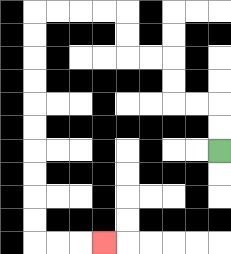{'start': '[9, 6]', 'end': '[4, 10]', 'path_directions': 'U,U,L,L,U,U,L,L,U,U,L,L,L,L,D,D,D,D,D,D,D,D,D,D,R,R,R', 'path_coordinates': '[[9, 6], [9, 5], [9, 4], [8, 4], [7, 4], [7, 3], [7, 2], [6, 2], [5, 2], [5, 1], [5, 0], [4, 0], [3, 0], [2, 0], [1, 0], [1, 1], [1, 2], [1, 3], [1, 4], [1, 5], [1, 6], [1, 7], [1, 8], [1, 9], [1, 10], [2, 10], [3, 10], [4, 10]]'}